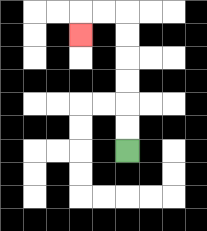{'start': '[5, 6]', 'end': '[3, 1]', 'path_directions': 'U,U,U,U,U,U,L,L,D', 'path_coordinates': '[[5, 6], [5, 5], [5, 4], [5, 3], [5, 2], [5, 1], [5, 0], [4, 0], [3, 0], [3, 1]]'}